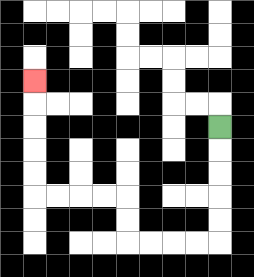{'start': '[9, 5]', 'end': '[1, 3]', 'path_directions': 'D,D,D,D,D,L,L,L,L,U,U,L,L,L,L,U,U,U,U,U', 'path_coordinates': '[[9, 5], [9, 6], [9, 7], [9, 8], [9, 9], [9, 10], [8, 10], [7, 10], [6, 10], [5, 10], [5, 9], [5, 8], [4, 8], [3, 8], [2, 8], [1, 8], [1, 7], [1, 6], [1, 5], [1, 4], [1, 3]]'}